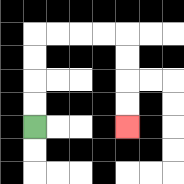{'start': '[1, 5]', 'end': '[5, 5]', 'path_directions': 'U,U,U,U,R,R,R,R,D,D,D,D', 'path_coordinates': '[[1, 5], [1, 4], [1, 3], [1, 2], [1, 1], [2, 1], [3, 1], [4, 1], [5, 1], [5, 2], [5, 3], [5, 4], [5, 5]]'}